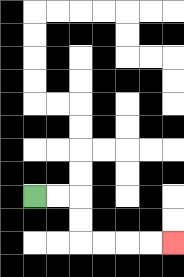{'start': '[1, 8]', 'end': '[7, 10]', 'path_directions': 'R,R,D,D,R,R,R,R', 'path_coordinates': '[[1, 8], [2, 8], [3, 8], [3, 9], [3, 10], [4, 10], [5, 10], [6, 10], [7, 10]]'}